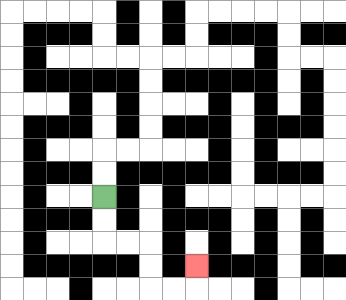{'start': '[4, 8]', 'end': '[8, 11]', 'path_directions': 'D,D,R,R,D,D,R,R,U', 'path_coordinates': '[[4, 8], [4, 9], [4, 10], [5, 10], [6, 10], [6, 11], [6, 12], [7, 12], [8, 12], [8, 11]]'}